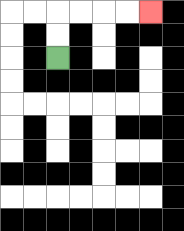{'start': '[2, 2]', 'end': '[6, 0]', 'path_directions': 'U,U,R,R,R,R', 'path_coordinates': '[[2, 2], [2, 1], [2, 0], [3, 0], [4, 0], [5, 0], [6, 0]]'}